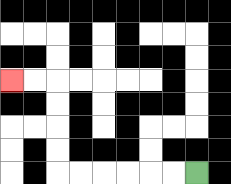{'start': '[8, 7]', 'end': '[0, 3]', 'path_directions': 'L,L,L,L,L,L,U,U,U,U,L,L', 'path_coordinates': '[[8, 7], [7, 7], [6, 7], [5, 7], [4, 7], [3, 7], [2, 7], [2, 6], [2, 5], [2, 4], [2, 3], [1, 3], [0, 3]]'}